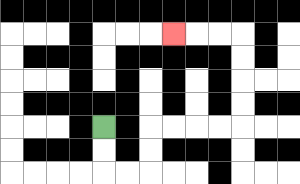{'start': '[4, 5]', 'end': '[7, 1]', 'path_directions': 'D,D,R,R,U,U,R,R,R,R,U,U,U,U,L,L,L', 'path_coordinates': '[[4, 5], [4, 6], [4, 7], [5, 7], [6, 7], [6, 6], [6, 5], [7, 5], [8, 5], [9, 5], [10, 5], [10, 4], [10, 3], [10, 2], [10, 1], [9, 1], [8, 1], [7, 1]]'}